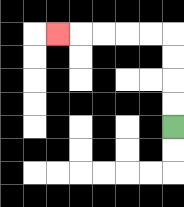{'start': '[7, 5]', 'end': '[2, 1]', 'path_directions': 'U,U,U,U,L,L,L,L,L', 'path_coordinates': '[[7, 5], [7, 4], [7, 3], [7, 2], [7, 1], [6, 1], [5, 1], [4, 1], [3, 1], [2, 1]]'}